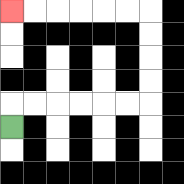{'start': '[0, 5]', 'end': '[0, 0]', 'path_directions': 'U,R,R,R,R,R,R,U,U,U,U,L,L,L,L,L,L', 'path_coordinates': '[[0, 5], [0, 4], [1, 4], [2, 4], [3, 4], [4, 4], [5, 4], [6, 4], [6, 3], [6, 2], [6, 1], [6, 0], [5, 0], [4, 0], [3, 0], [2, 0], [1, 0], [0, 0]]'}